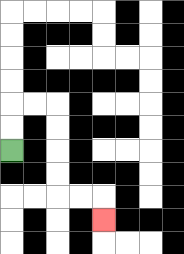{'start': '[0, 6]', 'end': '[4, 9]', 'path_directions': 'U,U,R,R,D,D,D,D,R,R,D', 'path_coordinates': '[[0, 6], [0, 5], [0, 4], [1, 4], [2, 4], [2, 5], [2, 6], [2, 7], [2, 8], [3, 8], [4, 8], [4, 9]]'}